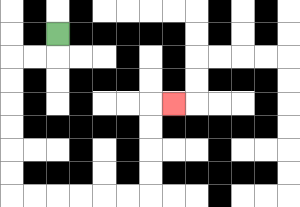{'start': '[2, 1]', 'end': '[7, 4]', 'path_directions': 'D,L,L,D,D,D,D,D,D,R,R,R,R,R,R,U,U,U,U,R', 'path_coordinates': '[[2, 1], [2, 2], [1, 2], [0, 2], [0, 3], [0, 4], [0, 5], [0, 6], [0, 7], [0, 8], [1, 8], [2, 8], [3, 8], [4, 8], [5, 8], [6, 8], [6, 7], [6, 6], [6, 5], [6, 4], [7, 4]]'}